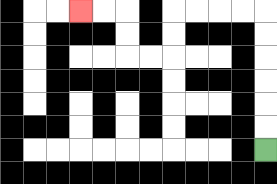{'start': '[11, 6]', 'end': '[3, 0]', 'path_directions': 'U,U,U,U,U,U,L,L,L,L,D,D,L,L,U,U,L,L', 'path_coordinates': '[[11, 6], [11, 5], [11, 4], [11, 3], [11, 2], [11, 1], [11, 0], [10, 0], [9, 0], [8, 0], [7, 0], [7, 1], [7, 2], [6, 2], [5, 2], [5, 1], [5, 0], [4, 0], [3, 0]]'}